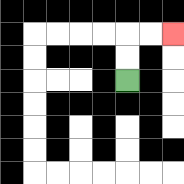{'start': '[5, 3]', 'end': '[7, 1]', 'path_directions': 'U,U,R,R', 'path_coordinates': '[[5, 3], [5, 2], [5, 1], [6, 1], [7, 1]]'}